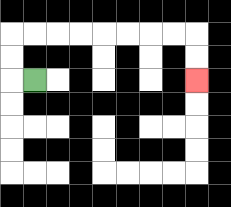{'start': '[1, 3]', 'end': '[8, 3]', 'path_directions': 'L,U,U,R,R,R,R,R,R,R,R,D,D', 'path_coordinates': '[[1, 3], [0, 3], [0, 2], [0, 1], [1, 1], [2, 1], [3, 1], [4, 1], [5, 1], [6, 1], [7, 1], [8, 1], [8, 2], [8, 3]]'}